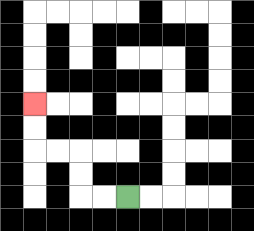{'start': '[5, 8]', 'end': '[1, 4]', 'path_directions': 'L,L,U,U,L,L,U,U', 'path_coordinates': '[[5, 8], [4, 8], [3, 8], [3, 7], [3, 6], [2, 6], [1, 6], [1, 5], [1, 4]]'}